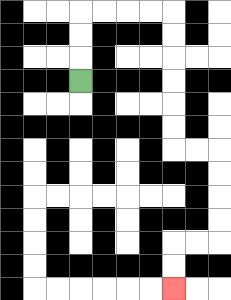{'start': '[3, 3]', 'end': '[7, 12]', 'path_directions': 'U,U,U,R,R,R,R,D,D,D,D,D,D,R,R,D,D,D,D,L,L,D,D', 'path_coordinates': '[[3, 3], [3, 2], [3, 1], [3, 0], [4, 0], [5, 0], [6, 0], [7, 0], [7, 1], [7, 2], [7, 3], [7, 4], [7, 5], [7, 6], [8, 6], [9, 6], [9, 7], [9, 8], [9, 9], [9, 10], [8, 10], [7, 10], [7, 11], [7, 12]]'}